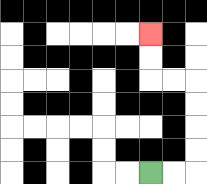{'start': '[6, 7]', 'end': '[6, 1]', 'path_directions': 'R,R,U,U,U,U,L,L,U,U', 'path_coordinates': '[[6, 7], [7, 7], [8, 7], [8, 6], [8, 5], [8, 4], [8, 3], [7, 3], [6, 3], [6, 2], [6, 1]]'}